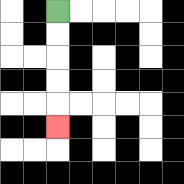{'start': '[2, 0]', 'end': '[2, 5]', 'path_directions': 'D,D,D,D,D', 'path_coordinates': '[[2, 0], [2, 1], [2, 2], [2, 3], [2, 4], [2, 5]]'}